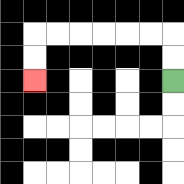{'start': '[7, 3]', 'end': '[1, 3]', 'path_directions': 'U,U,L,L,L,L,L,L,D,D', 'path_coordinates': '[[7, 3], [7, 2], [7, 1], [6, 1], [5, 1], [4, 1], [3, 1], [2, 1], [1, 1], [1, 2], [1, 3]]'}